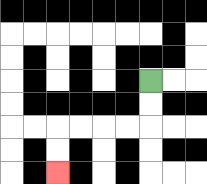{'start': '[6, 3]', 'end': '[2, 7]', 'path_directions': 'D,D,L,L,L,L,D,D', 'path_coordinates': '[[6, 3], [6, 4], [6, 5], [5, 5], [4, 5], [3, 5], [2, 5], [2, 6], [2, 7]]'}